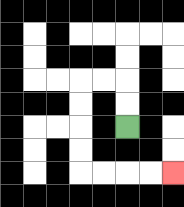{'start': '[5, 5]', 'end': '[7, 7]', 'path_directions': 'U,U,L,L,D,D,D,D,R,R,R,R', 'path_coordinates': '[[5, 5], [5, 4], [5, 3], [4, 3], [3, 3], [3, 4], [3, 5], [3, 6], [3, 7], [4, 7], [5, 7], [6, 7], [7, 7]]'}